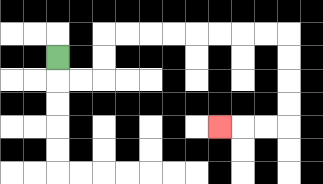{'start': '[2, 2]', 'end': '[9, 5]', 'path_directions': 'D,R,R,U,U,R,R,R,R,R,R,R,R,D,D,D,D,L,L,L', 'path_coordinates': '[[2, 2], [2, 3], [3, 3], [4, 3], [4, 2], [4, 1], [5, 1], [6, 1], [7, 1], [8, 1], [9, 1], [10, 1], [11, 1], [12, 1], [12, 2], [12, 3], [12, 4], [12, 5], [11, 5], [10, 5], [9, 5]]'}